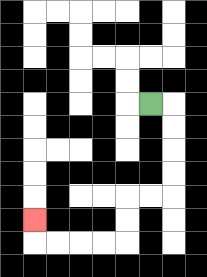{'start': '[6, 4]', 'end': '[1, 9]', 'path_directions': 'R,D,D,D,D,L,L,D,D,L,L,L,L,U', 'path_coordinates': '[[6, 4], [7, 4], [7, 5], [7, 6], [7, 7], [7, 8], [6, 8], [5, 8], [5, 9], [5, 10], [4, 10], [3, 10], [2, 10], [1, 10], [1, 9]]'}